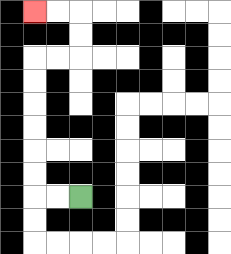{'start': '[3, 8]', 'end': '[1, 0]', 'path_directions': 'L,L,U,U,U,U,U,U,R,R,U,U,L,L', 'path_coordinates': '[[3, 8], [2, 8], [1, 8], [1, 7], [1, 6], [1, 5], [1, 4], [1, 3], [1, 2], [2, 2], [3, 2], [3, 1], [3, 0], [2, 0], [1, 0]]'}